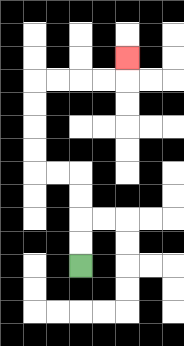{'start': '[3, 11]', 'end': '[5, 2]', 'path_directions': 'U,U,U,U,L,L,U,U,U,U,R,R,R,R,U', 'path_coordinates': '[[3, 11], [3, 10], [3, 9], [3, 8], [3, 7], [2, 7], [1, 7], [1, 6], [1, 5], [1, 4], [1, 3], [2, 3], [3, 3], [4, 3], [5, 3], [5, 2]]'}